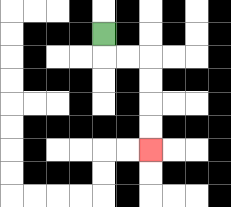{'start': '[4, 1]', 'end': '[6, 6]', 'path_directions': 'D,R,R,D,D,D,D', 'path_coordinates': '[[4, 1], [4, 2], [5, 2], [6, 2], [6, 3], [6, 4], [6, 5], [6, 6]]'}